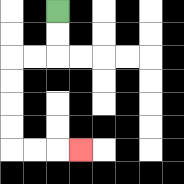{'start': '[2, 0]', 'end': '[3, 6]', 'path_directions': 'D,D,L,L,D,D,D,D,R,R,R', 'path_coordinates': '[[2, 0], [2, 1], [2, 2], [1, 2], [0, 2], [0, 3], [0, 4], [0, 5], [0, 6], [1, 6], [2, 6], [3, 6]]'}